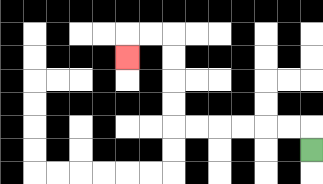{'start': '[13, 6]', 'end': '[5, 2]', 'path_directions': 'U,L,L,L,L,L,L,U,U,U,U,L,L,D', 'path_coordinates': '[[13, 6], [13, 5], [12, 5], [11, 5], [10, 5], [9, 5], [8, 5], [7, 5], [7, 4], [7, 3], [7, 2], [7, 1], [6, 1], [5, 1], [5, 2]]'}